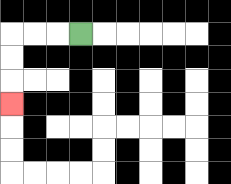{'start': '[3, 1]', 'end': '[0, 4]', 'path_directions': 'L,L,L,D,D,D', 'path_coordinates': '[[3, 1], [2, 1], [1, 1], [0, 1], [0, 2], [0, 3], [0, 4]]'}